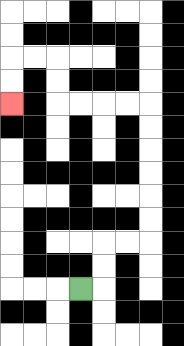{'start': '[3, 12]', 'end': '[0, 4]', 'path_directions': 'R,U,U,R,R,U,U,U,U,U,U,L,L,L,L,U,U,L,L,D,D', 'path_coordinates': '[[3, 12], [4, 12], [4, 11], [4, 10], [5, 10], [6, 10], [6, 9], [6, 8], [6, 7], [6, 6], [6, 5], [6, 4], [5, 4], [4, 4], [3, 4], [2, 4], [2, 3], [2, 2], [1, 2], [0, 2], [0, 3], [0, 4]]'}